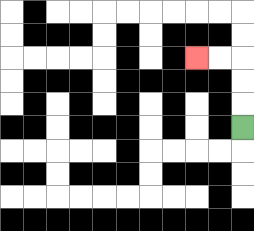{'start': '[10, 5]', 'end': '[8, 2]', 'path_directions': 'U,U,U,L,L', 'path_coordinates': '[[10, 5], [10, 4], [10, 3], [10, 2], [9, 2], [8, 2]]'}